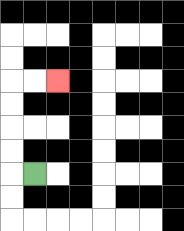{'start': '[1, 7]', 'end': '[2, 3]', 'path_directions': 'L,U,U,U,U,R,R', 'path_coordinates': '[[1, 7], [0, 7], [0, 6], [0, 5], [0, 4], [0, 3], [1, 3], [2, 3]]'}